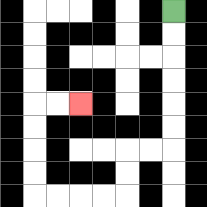{'start': '[7, 0]', 'end': '[3, 4]', 'path_directions': 'D,D,D,D,D,D,L,L,D,D,L,L,L,L,U,U,U,U,R,R', 'path_coordinates': '[[7, 0], [7, 1], [7, 2], [7, 3], [7, 4], [7, 5], [7, 6], [6, 6], [5, 6], [5, 7], [5, 8], [4, 8], [3, 8], [2, 8], [1, 8], [1, 7], [1, 6], [1, 5], [1, 4], [2, 4], [3, 4]]'}